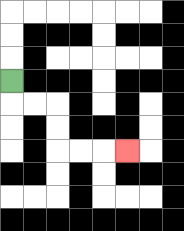{'start': '[0, 3]', 'end': '[5, 6]', 'path_directions': 'D,R,R,D,D,R,R,R', 'path_coordinates': '[[0, 3], [0, 4], [1, 4], [2, 4], [2, 5], [2, 6], [3, 6], [4, 6], [5, 6]]'}